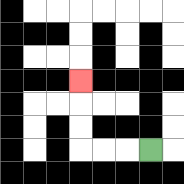{'start': '[6, 6]', 'end': '[3, 3]', 'path_directions': 'L,L,L,U,U,U', 'path_coordinates': '[[6, 6], [5, 6], [4, 6], [3, 6], [3, 5], [3, 4], [3, 3]]'}